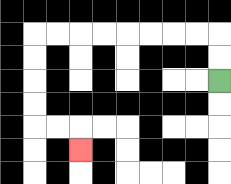{'start': '[9, 3]', 'end': '[3, 6]', 'path_directions': 'U,U,L,L,L,L,L,L,L,L,D,D,D,D,R,R,D', 'path_coordinates': '[[9, 3], [9, 2], [9, 1], [8, 1], [7, 1], [6, 1], [5, 1], [4, 1], [3, 1], [2, 1], [1, 1], [1, 2], [1, 3], [1, 4], [1, 5], [2, 5], [3, 5], [3, 6]]'}